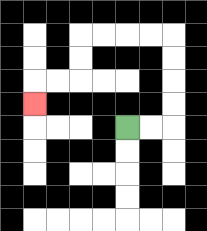{'start': '[5, 5]', 'end': '[1, 4]', 'path_directions': 'R,R,U,U,U,U,L,L,L,L,D,D,L,L,D', 'path_coordinates': '[[5, 5], [6, 5], [7, 5], [7, 4], [7, 3], [7, 2], [7, 1], [6, 1], [5, 1], [4, 1], [3, 1], [3, 2], [3, 3], [2, 3], [1, 3], [1, 4]]'}